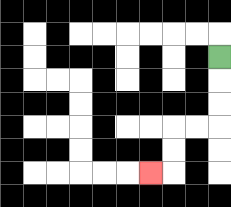{'start': '[9, 2]', 'end': '[6, 7]', 'path_directions': 'D,D,D,L,L,D,D,L', 'path_coordinates': '[[9, 2], [9, 3], [9, 4], [9, 5], [8, 5], [7, 5], [7, 6], [7, 7], [6, 7]]'}